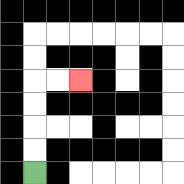{'start': '[1, 7]', 'end': '[3, 3]', 'path_directions': 'U,U,U,U,R,R', 'path_coordinates': '[[1, 7], [1, 6], [1, 5], [1, 4], [1, 3], [2, 3], [3, 3]]'}